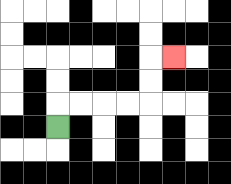{'start': '[2, 5]', 'end': '[7, 2]', 'path_directions': 'U,R,R,R,R,U,U,R', 'path_coordinates': '[[2, 5], [2, 4], [3, 4], [4, 4], [5, 4], [6, 4], [6, 3], [6, 2], [7, 2]]'}